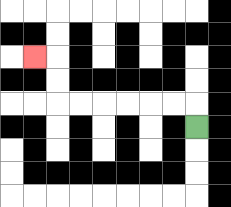{'start': '[8, 5]', 'end': '[1, 2]', 'path_directions': 'U,L,L,L,L,L,L,U,U,L', 'path_coordinates': '[[8, 5], [8, 4], [7, 4], [6, 4], [5, 4], [4, 4], [3, 4], [2, 4], [2, 3], [2, 2], [1, 2]]'}